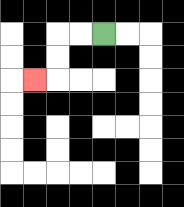{'start': '[4, 1]', 'end': '[1, 3]', 'path_directions': 'L,L,D,D,L', 'path_coordinates': '[[4, 1], [3, 1], [2, 1], [2, 2], [2, 3], [1, 3]]'}